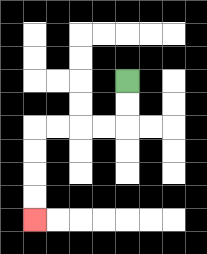{'start': '[5, 3]', 'end': '[1, 9]', 'path_directions': 'D,D,L,L,L,L,D,D,D,D', 'path_coordinates': '[[5, 3], [5, 4], [5, 5], [4, 5], [3, 5], [2, 5], [1, 5], [1, 6], [1, 7], [1, 8], [1, 9]]'}